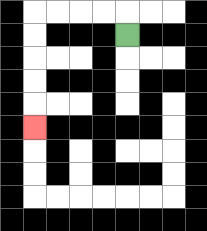{'start': '[5, 1]', 'end': '[1, 5]', 'path_directions': 'U,L,L,L,L,D,D,D,D,D', 'path_coordinates': '[[5, 1], [5, 0], [4, 0], [3, 0], [2, 0], [1, 0], [1, 1], [1, 2], [1, 3], [1, 4], [1, 5]]'}